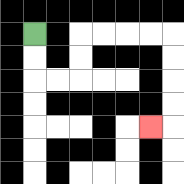{'start': '[1, 1]', 'end': '[6, 5]', 'path_directions': 'D,D,R,R,U,U,R,R,R,R,D,D,D,D,L', 'path_coordinates': '[[1, 1], [1, 2], [1, 3], [2, 3], [3, 3], [3, 2], [3, 1], [4, 1], [5, 1], [6, 1], [7, 1], [7, 2], [7, 3], [7, 4], [7, 5], [6, 5]]'}